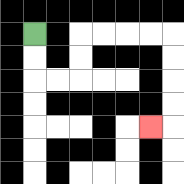{'start': '[1, 1]', 'end': '[6, 5]', 'path_directions': 'D,D,R,R,U,U,R,R,R,R,D,D,D,D,L', 'path_coordinates': '[[1, 1], [1, 2], [1, 3], [2, 3], [3, 3], [3, 2], [3, 1], [4, 1], [5, 1], [6, 1], [7, 1], [7, 2], [7, 3], [7, 4], [7, 5], [6, 5]]'}